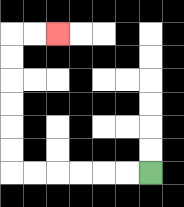{'start': '[6, 7]', 'end': '[2, 1]', 'path_directions': 'L,L,L,L,L,L,U,U,U,U,U,U,R,R', 'path_coordinates': '[[6, 7], [5, 7], [4, 7], [3, 7], [2, 7], [1, 7], [0, 7], [0, 6], [0, 5], [0, 4], [0, 3], [0, 2], [0, 1], [1, 1], [2, 1]]'}